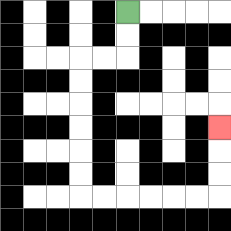{'start': '[5, 0]', 'end': '[9, 5]', 'path_directions': 'D,D,L,L,D,D,D,D,D,D,R,R,R,R,R,R,U,U,U', 'path_coordinates': '[[5, 0], [5, 1], [5, 2], [4, 2], [3, 2], [3, 3], [3, 4], [3, 5], [3, 6], [3, 7], [3, 8], [4, 8], [5, 8], [6, 8], [7, 8], [8, 8], [9, 8], [9, 7], [9, 6], [9, 5]]'}